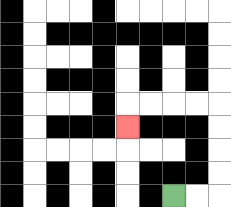{'start': '[7, 8]', 'end': '[5, 5]', 'path_directions': 'R,R,U,U,U,U,L,L,L,L,D', 'path_coordinates': '[[7, 8], [8, 8], [9, 8], [9, 7], [9, 6], [9, 5], [9, 4], [8, 4], [7, 4], [6, 4], [5, 4], [5, 5]]'}